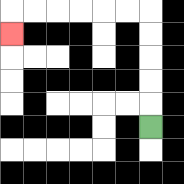{'start': '[6, 5]', 'end': '[0, 1]', 'path_directions': 'U,U,U,U,U,L,L,L,L,L,L,D', 'path_coordinates': '[[6, 5], [6, 4], [6, 3], [6, 2], [6, 1], [6, 0], [5, 0], [4, 0], [3, 0], [2, 0], [1, 0], [0, 0], [0, 1]]'}